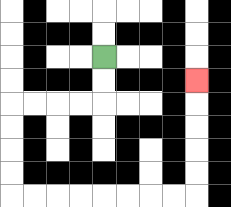{'start': '[4, 2]', 'end': '[8, 3]', 'path_directions': 'D,D,L,L,L,L,D,D,D,D,R,R,R,R,R,R,R,R,U,U,U,U,U', 'path_coordinates': '[[4, 2], [4, 3], [4, 4], [3, 4], [2, 4], [1, 4], [0, 4], [0, 5], [0, 6], [0, 7], [0, 8], [1, 8], [2, 8], [3, 8], [4, 8], [5, 8], [6, 8], [7, 8], [8, 8], [8, 7], [8, 6], [8, 5], [8, 4], [8, 3]]'}